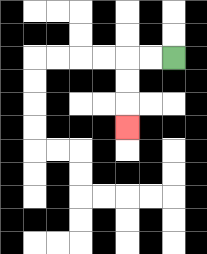{'start': '[7, 2]', 'end': '[5, 5]', 'path_directions': 'L,L,D,D,D', 'path_coordinates': '[[7, 2], [6, 2], [5, 2], [5, 3], [5, 4], [5, 5]]'}